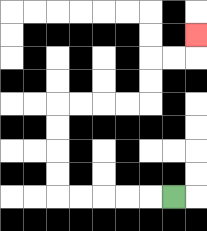{'start': '[7, 8]', 'end': '[8, 1]', 'path_directions': 'L,L,L,L,L,U,U,U,U,R,R,R,R,U,U,R,R,U', 'path_coordinates': '[[7, 8], [6, 8], [5, 8], [4, 8], [3, 8], [2, 8], [2, 7], [2, 6], [2, 5], [2, 4], [3, 4], [4, 4], [5, 4], [6, 4], [6, 3], [6, 2], [7, 2], [8, 2], [8, 1]]'}